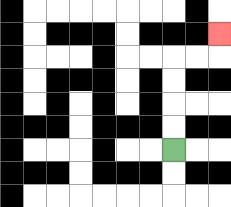{'start': '[7, 6]', 'end': '[9, 1]', 'path_directions': 'U,U,U,U,R,R,U', 'path_coordinates': '[[7, 6], [7, 5], [7, 4], [7, 3], [7, 2], [8, 2], [9, 2], [9, 1]]'}